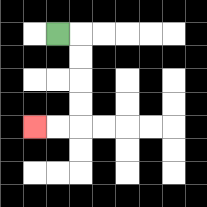{'start': '[2, 1]', 'end': '[1, 5]', 'path_directions': 'R,D,D,D,D,L,L', 'path_coordinates': '[[2, 1], [3, 1], [3, 2], [3, 3], [3, 4], [3, 5], [2, 5], [1, 5]]'}